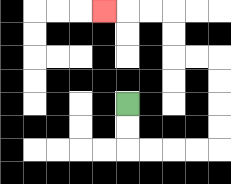{'start': '[5, 4]', 'end': '[4, 0]', 'path_directions': 'D,D,R,R,R,R,U,U,U,U,L,L,U,U,L,L,L', 'path_coordinates': '[[5, 4], [5, 5], [5, 6], [6, 6], [7, 6], [8, 6], [9, 6], [9, 5], [9, 4], [9, 3], [9, 2], [8, 2], [7, 2], [7, 1], [7, 0], [6, 0], [5, 0], [4, 0]]'}